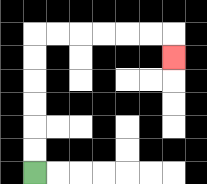{'start': '[1, 7]', 'end': '[7, 2]', 'path_directions': 'U,U,U,U,U,U,R,R,R,R,R,R,D', 'path_coordinates': '[[1, 7], [1, 6], [1, 5], [1, 4], [1, 3], [1, 2], [1, 1], [2, 1], [3, 1], [4, 1], [5, 1], [6, 1], [7, 1], [7, 2]]'}